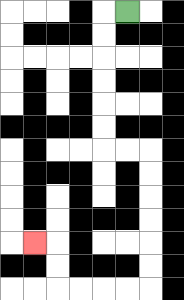{'start': '[5, 0]', 'end': '[1, 10]', 'path_directions': 'L,D,D,D,D,D,D,R,R,D,D,D,D,D,D,L,L,L,L,U,U,L', 'path_coordinates': '[[5, 0], [4, 0], [4, 1], [4, 2], [4, 3], [4, 4], [4, 5], [4, 6], [5, 6], [6, 6], [6, 7], [6, 8], [6, 9], [6, 10], [6, 11], [6, 12], [5, 12], [4, 12], [3, 12], [2, 12], [2, 11], [2, 10], [1, 10]]'}